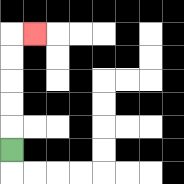{'start': '[0, 6]', 'end': '[1, 1]', 'path_directions': 'U,U,U,U,U,R', 'path_coordinates': '[[0, 6], [0, 5], [0, 4], [0, 3], [0, 2], [0, 1], [1, 1]]'}